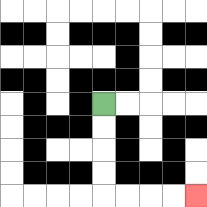{'start': '[4, 4]', 'end': '[8, 8]', 'path_directions': 'D,D,D,D,R,R,R,R', 'path_coordinates': '[[4, 4], [4, 5], [4, 6], [4, 7], [4, 8], [5, 8], [6, 8], [7, 8], [8, 8]]'}